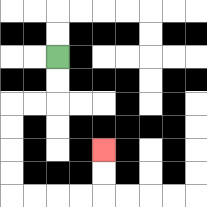{'start': '[2, 2]', 'end': '[4, 6]', 'path_directions': 'D,D,L,L,D,D,D,D,R,R,R,R,U,U', 'path_coordinates': '[[2, 2], [2, 3], [2, 4], [1, 4], [0, 4], [0, 5], [0, 6], [0, 7], [0, 8], [1, 8], [2, 8], [3, 8], [4, 8], [4, 7], [4, 6]]'}